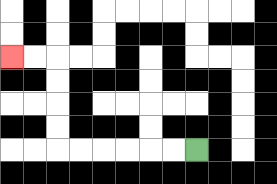{'start': '[8, 6]', 'end': '[0, 2]', 'path_directions': 'L,L,L,L,L,L,U,U,U,U,L,L', 'path_coordinates': '[[8, 6], [7, 6], [6, 6], [5, 6], [4, 6], [3, 6], [2, 6], [2, 5], [2, 4], [2, 3], [2, 2], [1, 2], [0, 2]]'}